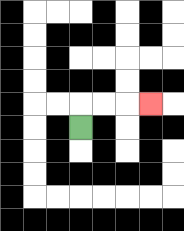{'start': '[3, 5]', 'end': '[6, 4]', 'path_directions': 'U,R,R,R', 'path_coordinates': '[[3, 5], [3, 4], [4, 4], [5, 4], [6, 4]]'}